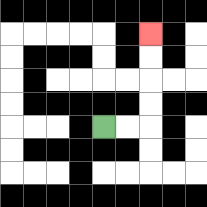{'start': '[4, 5]', 'end': '[6, 1]', 'path_directions': 'R,R,U,U,U,U', 'path_coordinates': '[[4, 5], [5, 5], [6, 5], [6, 4], [6, 3], [6, 2], [6, 1]]'}